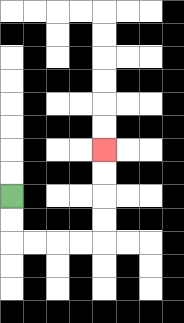{'start': '[0, 8]', 'end': '[4, 6]', 'path_directions': 'D,D,R,R,R,R,U,U,U,U', 'path_coordinates': '[[0, 8], [0, 9], [0, 10], [1, 10], [2, 10], [3, 10], [4, 10], [4, 9], [4, 8], [4, 7], [4, 6]]'}